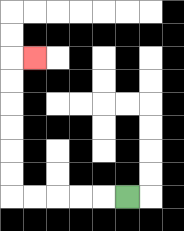{'start': '[5, 8]', 'end': '[1, 2]', 'path_directions': 'L,L,L,L,L,U,U,U,U,U,U,R', 'path_coordinates': '[[5, 8], [4, 8], [3, 8], [2, 8], [1, 8], [0, 8], [0, 7], [0, 6], [0, 5], [0, 4], [0, 3], [0, 2], [1, 2]]'}